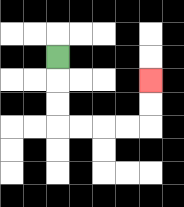{'start': '[2, 2]', 'end': '[6, 3]', 'path_directions': 'D,D,D,R,R,R,R,U,U', 'path_coordinates': '[[2, 2], [2, 3], [2, 4], [2, 5], [3, 5], [4, 5], [5, 5], [6, 5], [6, 4], [6, 3]]'}